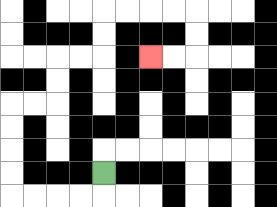{'start': '[4, 7]', 'end': '[6, 2]', 'path_directions': 'D,L,L,L,L,U,U,U,U,R,R,U,U,R,R,U,U,R,R,R,R,D,D,L,L', 'path_coordinates': '[[4, 7], [4, 8], [3, 8], [2, 8], [1, 8], [0, 8], [0, 7], [0, 6], [0, 5], [0, 4], [1, 4], [2, 4], [2, 3], [2, 2], [3, 2], [4, 2], [4, 1], [4, 0], [5, 0], [6, 0], [7, 0], [8, 0], [8, 1], [8, 2], [7, 2], [6, 2]]'}